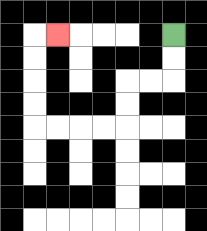{'start': '[7, 1]', 'end': '[2, 1]', 'path_directions': 'D,D,L,L,D,D,L,L,L,L,U,U,U,U,R', 'path_coordinates': '[[7, 1], [7, 2], [7, 3], [6, 3], [5, 3], [5, 4], [5, 5], [4, 5], [3, 5], [2, 5], [1, 5], [1, 4], [1, 3], [1, 2], [1, 1], [2, 1]]'}